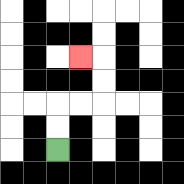{'start': '[2, 6]', 'end': '[3, 2]', 'path_directions': 'U,U,R,R,U,U,L', 'path_coordinates': '[[2, 6], [2, 5], [2, 4], [3, 4], [4, 4], [4, 3], [4, 2], [3, 2]]'}